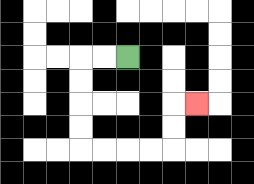{'start': '[5, 2]', 'end': '[8, 4]', 'path_directions': 'L,L,D,D,D,D,R,R,R,R,U,U,R', 'path_coordinates': '[[5, 2], [4, 2], [3, 2], [3, 3], [3, 4], [3, 5], [3, 6], [4, 6], [5, 6], [6, 6], [7, 6], [7, 5], [7, 4], [8, 4]]'}